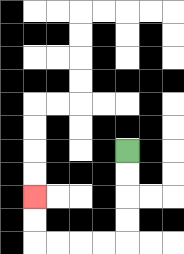{'start': '[5, 6]', 'end': '[1, 8]', 'path_directions': 'D,D,D,D,L,L,L,L,U,U', 'path_coordinates': '[[5, 6], [5, 7], [5, 8], [5, 9], [5, 10], [4, 10], [3, 10], [2, 10], [1, 10], [1, 9], [1, 8]]'}